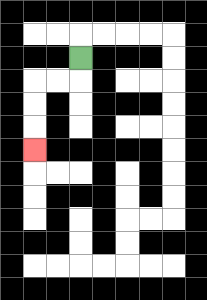{'start': '[3, 2]', 'end': '[1, 6]', 'path_directions': 'D,L,L,D,D,D', 'path_coordinates': '[[3, 2], [3, 3], [2, 3], [1, 3], [1, 4], [1, 5], [1, 6]]'}